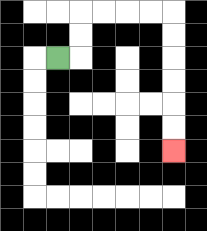{'start': '[2, 2]', 'end': '[7, 6]', 'path_directions': 'R,U,U,R,R,R,R,D,D,D,D,D,D', 'path_coordinates': '[[2, 2], [3, 2], [3, 1], [3, 0], [4, 0], [5, 0], [6, 0], [7, 0], [7, 1], [7, 2], [7, 3], [7, 4], [7, 5], [7, 6]]'}